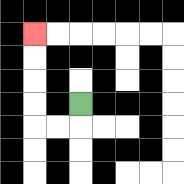{'start': '[3, 4]', 'end': '[1, 1]', 'path_directions': 'D,L,L,U,U,U,U', 'path_coordinates': '[[3, 4], [3, 5], [2, 5], [1, 5], [1, 4], [1, 3], [1, 2], [1, 1]]'}